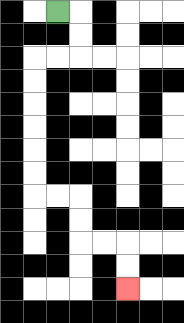{'start': '[2, 0]', 'end': '[5, 12]', 'path_directions': 'R,D,D,L,L,D,D,D,D,D,D,R,R,D,D,R,R,D,D', 'path_coordinates': '[[2, 0], [3, 0], [3, 1], [3, 2], [2, 2], [1, 2], [1, 3], [1, 4], [1, 5], [1, 6], [1, 7], [1, 8], [2, 8], [3, 8], [3, 9], [3, 10], [4, 10], [5, 10], [5, 11], [5, 12]]'}